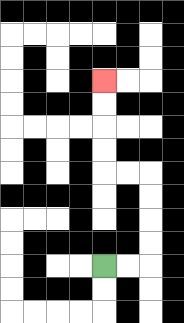{'start': '[4, 11]', 'end': '[4, 3]', 'path_directions': 'R,R,U,U,U,U,L,L,U,U,U,U', 'path_coordinates': '[[4, 11], [5, 11], [6, 11], [6, 10], [6, 9], [6, 8], [6, 7], [5, 7], [4, 7], [4, 6], [4, 5], [4, 4], [4, 3]]'}